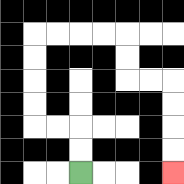{'start': '[3, 7]', 'end': '[7, 7]', 'path_directions': 'U,U,L,L,U,U,U,U,R,R,R,R,D,D,R,R,D,D,D,D', 'path_coordinates': '[[3, 7], [3, 6], [3, 5], [2, 5], [1, 5], [1, 4], [1, 3], [1, 2], [1, 1], [2, 1], [3, 1], [4, 1], [5, 1], [5, 2], [5, 3], [6, 3], [7, 3], [7, 4], [7, 5], [7, 6], [7, 7]]'}